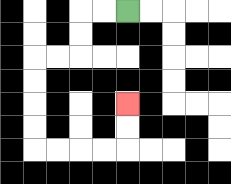{'start': '[5, 0]', 'end': '[5, 4]', 'path_directions': 'L,L,D,D,L,L,D,D,D,D,R,R,R,R,U,U', 'path_coordinates': '[[5, 0], [4, 0], [3, 0], [3, 1], [3, 2], [2, 2], [1, 2], [1, 3], [1, 4], [1, 5], [1, 6], [2, 6], [3, 6], [4, 6], [5, 6], [5, 5], [5, 4]]'}